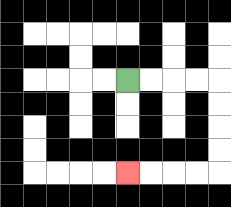{'start': '[5, 3]', 'end': '[5, 7]', 'path_directions': 'R,R,R,R,D,D,D,D,L,L,L,L', 'path_coordinates': '[[5, 3], [6, 3], [7, 3], [8, 3], [9, 3], [9, 4], [9, 5], [9, 6], [9, 7], [8, 7], [7, 7], [6, 7], [5, 7]]'}